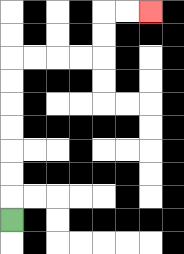{'start': '[0, 9]', 'end': '[6, 0]', 'path_directions': 'U,U,U,U,U,U,U,R,R,R,R,U,U,R,R', 'path_coordinates': '[[0, 9], [0, 8], [0, 7], [0, 6], [0, 5], [0, 4], [0, 3], [0, 2], [1, 2], [2, 2], [3, 2], [4, 2], [4, 1], [4, 0], [5, 0], [6, 0]]'}